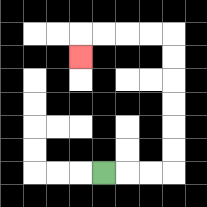{'start': '[4, 7]', 'end': '[3, 2]', 'path_directions': 'R,R,R,U,U,U,U,U,U,L,L,L,L,D', 'path_coordinates': '[[4, 7], [5, 7], [6, 7], [7, 7], [7, 6], [7, 5], [7, 4], [7, 3], [7, 2], [7, 1], [6, 1], [5, 1], [4, 1], [3, 1], [3, 2]]'}